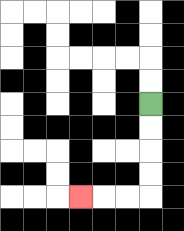{'start': '[6, 4]', 'end': '[3, 8]', 'path_directions': 'D,D,D,D,L,L,L', 'path_coordinates': '[[6, 4], [6, 5], [6, 6], [6, 7], [6, 8], [5, 8], [4, 8], [3, 8]]'}